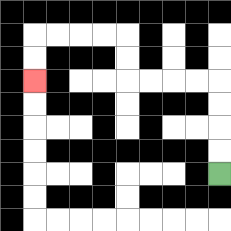{'start': '[9, 7]', 'end': '[1, 3]', 'path_directions': 'U,U,U,U,L,L,L,L,U,U,L,L,L,L,D,D', 'path_coordinates': '[[9, 7], [9, 6], [9, 5], [9, 4], [9, 3], [8, 3], [7, 3], [6, 3], [5, 3], [5, 2], [5, 1], [4, 1], [3, 1], [2, 1], [1, 1], [1, 2], [1, 3]]'}